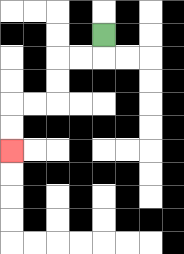{'start': '[4, 1]', 'end': '[0, 6]', 'path_directions': 'D,L,L,D,D,L,L,D,D', 'path_coordinates': '[[4, 1], [4, 2], [3, 2], [2, 2], [2, 3], [2, 4], [1, 4], [0, 4], [0, 5], [0, 6]]'}